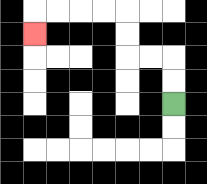{'start': '[7, 4]', 'end': '[1, 1]', 'path_directions': 'U,U,L,L,U,U,L,L,L,L,D', 'path_coordinates': '[[7, 4], [7, 3], [7, 2], [6, 2], [5, 2], [5, 1], [5, 0], [4, 0], [3, 0], [2, 0], [1, 0], [1, 1]]'}